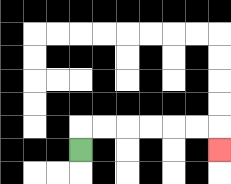{'start': '[3, 6]', 'end': '[9, 6]', 'path_directions': 'U,R,R,R,R,R,R,D', 'path_coordinates': '[[3, 6], [3, 5], [4, 5], [5, 5], [6, 5], [7, 5], [8, 5], [9, 5], [9, 6]]'}